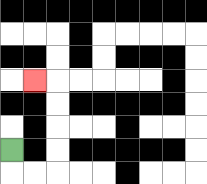{'start': '[0, 6]', 'end': '[1, 3]', 'path_directions': 'D,R,R,U,U,U,U,L', 'path_coordinates': '[[0, 6], [0, 7], [1, 7], [2, 7], [2, 6], [2, 5], [2, 4], [2, 3], [1, 3]]'}